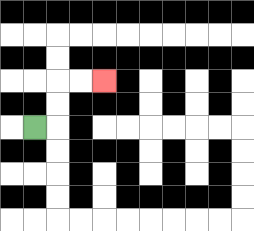{'start': '[1, 5]', 'end': '[4, 3]', 'path_directions': 'R,U,U,R,R', 'path_coordinates': '[[1, 5], [2, 5], [2, 4], [2, 3], [3, 3], [4, 3]]'}